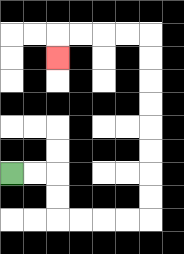{'start': '[0, 7]', 'end': '[2, 2]', 'path_directions': 'R,R,D,D,R,R,R,R,U,U,U,U,U,U,U,U,L,L,L,L,D', 'path_coordinates': '[[0, 7], [1, 7], [2, 7], [2, 8], [2, 9], [3, 9], [4, 9], [5, 9], [6, 9], [6, 8], [6, 7], [6, 6], [6, 5], [6, 4], [6, 3], [6, 2], [6, 1], [5, 1], [4, 1], [3, 1], [2, 1], [2, 2]]'}